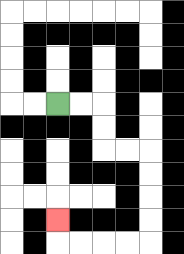{'start': '[2, 4]', 'end': '[2, 9]', 'path_directions': 'R,R,D,D,R,R,D,D,D,D,L,L,L,L,U', 'path_coordinates': '[[2, 4], [3, 4], [4, 4], [4, 5], [4, 6], [5, 6], [6, 6], [6, 7], [6, 8], [6, 9], [6, 10], [5, 10], [4, 10], [3, 10], [2, 10], [2, 9]]'}